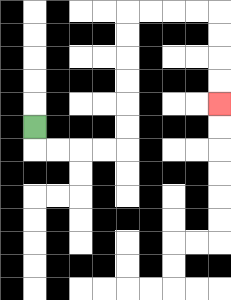{'start': '[1, 5]', 'end': '[9, 4]', 'path_directions': 'D,R,R,R,R,U,U,U,U,U,U,R,R,R,R,D,D,D,D', 'path_coordinates': '[[1, 5], [1, 6], [2, 6], [3, 6], [4, 6], [5, 6], [5, 5], [5, 4], [5, 3], [5, 2], [5, 1], [5, 0], [6, 0], [7, 0], [8, 0], [9, 0], [9, 1], [9, 2], [9, 3], [9, 4]]'}